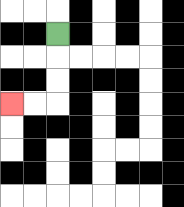{'start': '[2, 1]', 'end': '[0, 4]', 'path_directions': 'D,D,D,L,L', 'path_coordinates': '[[2, 1], [2, 2], [2, 3], [2, 4], [1, 4], [0, 4]]'}